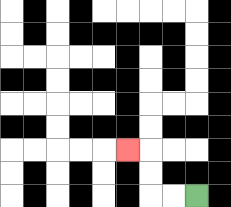{'start': '[8, 8]', 'end': '[5, 6]', 'path_directions': 'L,L,U,U,L', 'path_coordinates': '[[8, 8], [7, 8], [6, 8], [6, 7], [6, 6], [5, 6]]'}